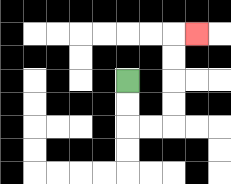{'start': '[5, 3]', 'end': '[8, 1]', 'path_directions': 'D,D,R,R,U,U,U,U,R', 'path_coordinates': '[[5, 3], [5, 4], [5, 5], [6, 5], [7, 5], [7, 4], [7, 3], [7, 2], [7, 1], [8, 1]]'}